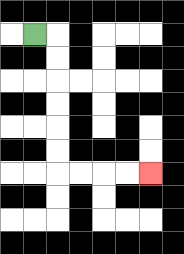{'start': '[1, 1]', 'end': '[6, 7]', 'path_directions': 'R,D,D,D,D,D,D,R,R,R,R', 'path_coordinates': '[[1, 1], [2, 1], [2, 2], [2, 3], [2, 4], [2, 5], [2, 6], [2, 7], [3, 7], [4, 7], [5, 7], [6, 7]]'}